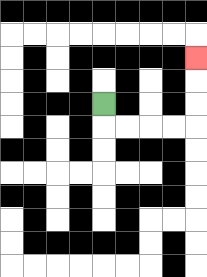{'start': '[4, 4]', 'end': '[8, 2]', 'path_directions': 'D,R,R,R,R,U,U,U', 'path_coordinates': '[[4, 4], [4, 5], [5, 5], [6, 5], [7, 5], [8, 5], [8, 4], [8, 3], [8, 2]]'}